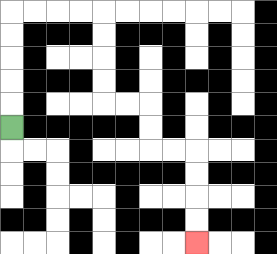{'start': '[0, 5]', 'end': '[8, 10]', 'path_directions': 'U,U,U,U,U,R,R,R,R,D,D,D,D,R,R,D,D,R,R,D,D,D,D', 'path_coordinates': '[[0, 5], [0, 4], [0, 3], [0, 2], [0, 1], [0, 0], [1, 0], [2, 0], [3, 0], [4, 0], [4, 1], [4, 2], [4, 3], [4, 4], [5, 4], [6, 4], [6, 5], [6, 6], [7, 6], [8, 6], [8, 7], [8, 8], [8, 9], [8, 10]]'}